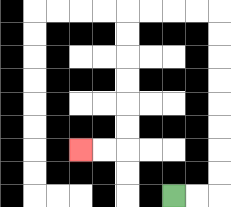{'start': '[7, 8]', 'end': '[3, 6]', 'path_directions': 'R,R,U,U,U,U,U,U,U,U,L,L,L,L,D,D,D,D,D,D,L,L', 'path_coordinates': '[[7, 8], [8, 8], [9, 8], [9, 7], [9, 6], [9, 5], [9, 4], [9, 3], [9, 2], [9, 1], [9, 0], [8, 0], [7, 0], [6, 0], [5, 0], [5, 1], [5, 2], [5, 3], [5, 4], [5, 5], [5, 6], [4, 6], [3, 6]]'}